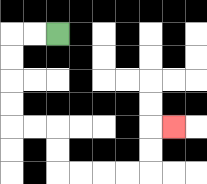{'start': '[2, 1]', 'end': '[7, 5]', 'path_directions': 'L,L,D,D,D,D,R,R,D,D,R,R,R,R,U,U,R', 'path_coordinates': '[[2, 1], [1, 1], [0, 1], [0, 2], [0, 3], [0, 4], [0, 5], [1, 5], [2, 5], [2, 6], [2, 7], [3, 7], [4, 7], [5, 7], [6, 7], [6, 6], [6, 5], [7, 5]]'}